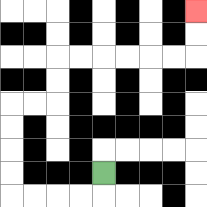{'start': '[4, 7]', 'end': '[8, 0]', 'path_directions': 'D,L,L,L,L,U,U,U,U,R,R,U,U,R,R,R,R,R,R,U,U', 'path_coordinates': '[[4, 7], [4, 8], [3, 8], [2, 8], [1, 8], [0, 8], [0, 7], [0, 6], [0, 5], [0, 4], [1, 4], [2, 4], [2, 3], [2, 2], [3, 2], [4, 2], [5, 2], [6, 2], [7, 2], [8, 2], [8, 1], [8, 0]]'}